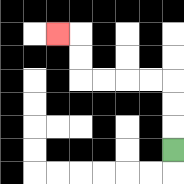{'start': '[7, 6]', 'end': '[2, 1]', 'path_directions': 'U,U,U,L,L,L,L,U,U,L', 'path_coordinates': '[[7, 6], [7, 5], [7, 4], [7, 3], [6, 3], [5, 3], [4, 3], [3, 3], [3, 2], [3, 1], [2, 1]]'}